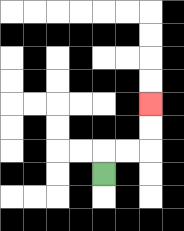{'start': '[4, 7]', 'end': '[6, 4]', 'path_directions': 'U,R,R,U,U', 'path_coordinates': '[[4, 7], [4, 6], [5, 6], [6, 6], [6, 5], [6, 4]]'}